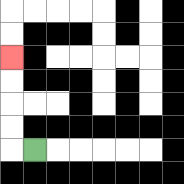{'start': '[1, 6]', 'end': '[0, 2]', 'path_directions': 'L,U,U,U,U', 'path_coordinates': '[[1, 6], [0, 6], [0, 5], [0, 4], [0, 3], [0, 2]]'}